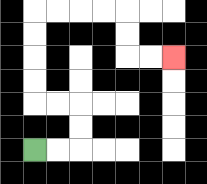{'start': '[1, 6]', 'end': '[7, 2]', 'path_directions': 'R,R,U,U,L,L,U,U,U,U,R,R,R,R,D,D,R,R', 'path_coordinates': '[[1, 6], [2, 6], [3, 6], [3, 5], [3, 4], [2, 4], [1, 4], [1, 3], [1, 2], [1, 1], [1, 0], [2, 0], [3, 0], [4, 0], [5, 0], [5, 1], [5, 2], [6, 2], [7, 2]]'}